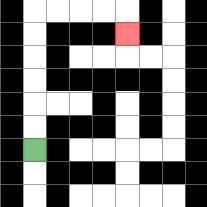{'start': '[1, 6]', 'end': '[5, 1]', 'path_directions': 'U,U,U,U,U,U,R,R,R,R,D', 'path_coordinates': '[[1, 6], [1, 5], [1, 4], [1, 3], [1, 2], [1, 1], [1, 0], [2, 0], [3, 0], [4, 0], [5, 0], [5, 1]]'}